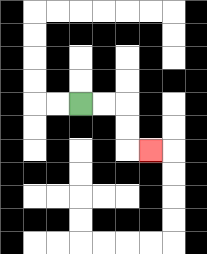{'start': '[3, 4]', 'end': '[6, 6]', 'path_directions': 'R,R,D,D,R', 'path_coordinates': '[[3, 4], [4, 4], [5, 4], [5, 5], [5, 6], [6, 6]]'}